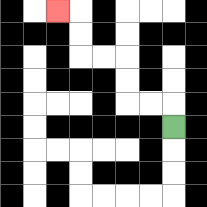{'start': '[7, 5]', 'end': '[2, 0]', 'path_directions': 'U,L,L,U,U,L,L,U,U,L', 'path_coordinates': '[[7, 5], [7, 4], [6, 4], [5, 4], [5, 3], [5, 2], [4, 2], [3, 2], [3, 1], [3, 0], [2, 0]]'}